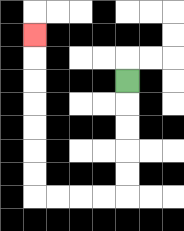{'start': '[5, 3]', 'end': '[1, 1]', 'path_directions': 'D,D,D,D,D,L,L,L,L,U,U,U,U,U,U,U', 'path_coordinates': '[[5, 3], [5, 4], [5, 5], [5, 6], [5, 7], [5, 8], [4, 8], [3, 8], [2, 8], [1, 8], [1, 7], [1, 6], [1, 5], [1, 4], [1, 3], [1, 2], [1, 1]]'}